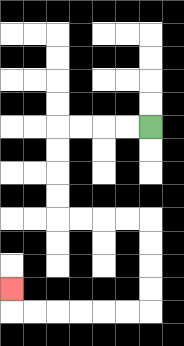{'start': '[6, 5]', 'end': '[0, 12]', 'path_directions': 'L,L,L,L,D,D,D,D,R,R,R,R,D,D,D,D,L,L,L,L,L,L,U', 'path_coordinates': '[[6, 5], [5, 5], [4, 5], [3, 5], [2, 5], [2, 6], [2, 7], [2, 8], [2, 9], [3, 9], [4, 9], [5, 9], [6, 9], [6, 10], [6, 11], [6, 12], [6, 13], [5, 13], [4, 13], [3, 13], [2, 13], [1, 13], [0, 13], [0, 12]]'}